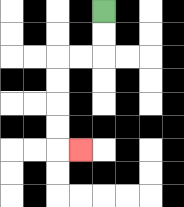{'start': '[4, 0]', 'end': '[3, 6]', 'path_directions': 'D,D,L,L,D,D,D,D,R', 'path_coordinates': '[[4, 0], [4, 1], [4, 2], [3, 2], [2, 2], [2, 3], [2, 4], [2, 5], [2, 6], [3, 6]]'}